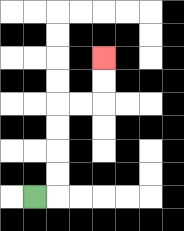{'start': '[1, 8]', 'end': '[4, 2]', 'path_directions': 'R,U,U,U,U,R,R,U,U', 'path_coordinates': '[[1, 8], [2, 8], [2, 7], [2, 6], [2, 5], [2, 4], [3, 4], [4, 4], [4, 3], [4, 2]]'}